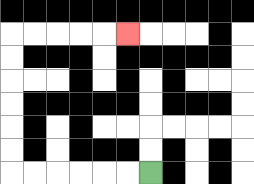{'start': '[6, 7]', 'end': '[5, 1]', 'path_directions': 'L,L,L,L,L,L,U,U,U,U,U,U,R,R,R,R,R', 'path_coordinates': '[[6, 7], [5, 7], [4, 7], [3, 7], [2, 7], [1, 7], [0, 7], [0, 6], [0, 5], [0, 4], [0, 3], [0, 2], [0, 1], [1, 1], [2, 1], [3, 1], [4, 1], [5, 1]]'}